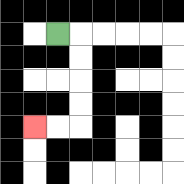{'start': '[2, 1]', 'end': '[1, 5]', 'path_directions': 'R,D,D,D,D,L,L', 'path_coordinates': '[[2, 1], [3, 1], [3, 2], [3, 3], [3, 4], [3, 5], [2, 5], [1, 5]]'}